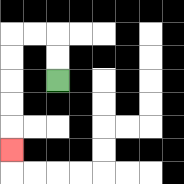{'start': '[2, 3]', 'end': '[0, 6]', 'path_directions': 'U,U,L,L,D,D,D,D,D', 'path_coordinates': '[[2, 3], [2, 2], [2, 1], [1, 1], [0, 1], [0, 2], [0, 3], [0, 4], [0, 5], [0, 6]]'}